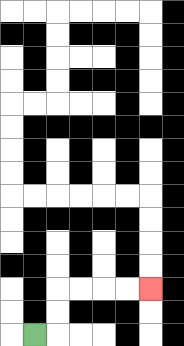{'start': '[1, 14]', 'end': '[6, 12]', 'path_directions': 'R,U,U,R,R,R,R', 'path_coordinates': '[[1, 14], [2, 14], [2, 13], [2, 12], [3, 12], [4, 12], [5, 12], [6, 12]]'}